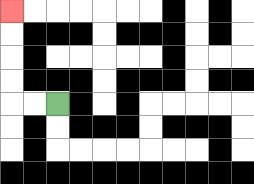{'start': '[2, 4]', 'end': '[0, 0]', 'path_directions': 'L,L,U,U,U,U', 'path_coordinates': '[[2, 4], [1, 4], [0, 4], [0, 3], [0, 2], [0, 1], [0, 0]]'}